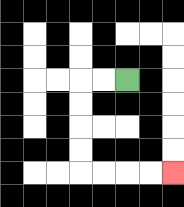{'start': '[5, 3]', 'end': '[7, 7]', 'path_directions': 'L,L,D,D,D,D,R,R,R,R', 'path_coordinates': '[[5, 3], [4, 3], [3, 3], [3, 4], [3, 5], [3, 6], [3, 7], [4, 7], [5, 7], [6, 7], [7, 7]]'}